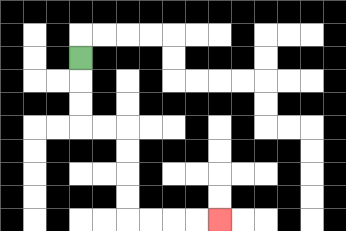{'start': '[3, 2]', 'end': '[9, 9]', 'path_directions': 'D,D,D,R,R,D,D,D,D,R,R,R,R', 'path_coordinates': '[[3, 2], [3, 3], [3, 4], [3, 5], [4, 5], [5, 5], [5, 6], [5, 7], [5, 8], [5, 9], [6, 9], [7, 9], [8, 9], [9, 9]]'}